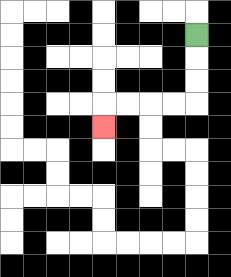{'start': '[8, 1]', 'end': '[4, 5]', 'path_directions': 'D,D,D,L,L,L,L,D', 'path_coordinates': '[[8, 1], [8, 2], [8, 3], [8, 4], [7, 4], [6, 4], [5, 4], [4, 4], [4, 5]]'}